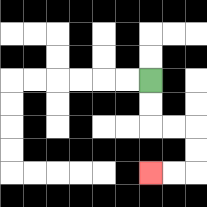{'start': '[6, 3]', 'end': '[6, 7]', 'path_directions': 'D,D,R,R,D,D,L,L', 'path_coordinates': '[[6, 3], [6, 4], [6, 5], [7, 5], [8, 5], [8, 6], [8, 7], [7, 7], [6, 7]]'}